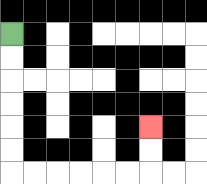{'start': '[0, 1]', 'end': '[6, 5]', 'path_directions': 'D,D,D,D,D,D,R,R,R,R,R,R,U,U', 'path_coordinates': '[[0, 1], [0, 2], [0, 3], [0, 4], [0, 5], [0, 6], [0, 7], [1, 7], [2, 7], [3, 7], [4, 7], [5, 7], [6, 7], [6, 6], [6, 5]]'}